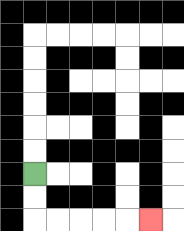{'start': '[1, 7]', 'end': '[6, 9]', 'path_directions': 'D,D,R,R,R,R,R', 'path_coordinates': '[[1, 7], [1, 8], [1, 9], [2, 9], [3, 9], [4, 9], [5, 9], [6, 9]]'}